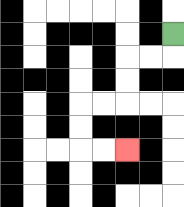{'start': '[7, 1]', 'end': '[5, 6]', 'path_directions': 'D,L,L,D,D,L,L,D,D,R,R', 'path_coordinates': '[[7, 1], [7, 2], [6, 2], [5, 2], [5, 3], [5, 4], [4, 4], [3, 4], [3, 5], [3, 6], [4, 6], [5, 6]]'}